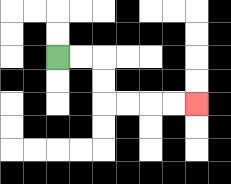{'start': '[2, 2]', 'end': '[8, 4]', 'path_directions': 'R,R,D,D,R,R,R,R', 'path_coordinates': '[[2, 2], [3, 2], [4, 2], [4, 3], [4, 4], [5, 4], [6, 4], [7, 4], [8, 4]]'}